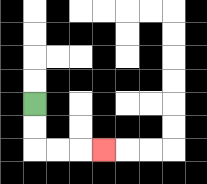{'start': '[1, 4]', 'end': '[4, 6]', 'path_directions': 'D,D,R,R,R', 'path_coordinates': '[[1, 4], [1, 5], [1, 6], [2, 6], [3, 6], [4, 6]]'}